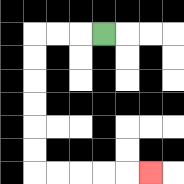{'start': '[4, 1]', 'end': '[6, 7]', 'path_directions': 'L,L,L,D,D,D,D,D,D,R,R,R,R,R', 'path_coordinates': '[[4, 1], [3, 1], [2, 1], [1, 1], [1, 2], [1, 3], [1, 4], [1, 5], [1, 6], [1, 7], [2, 7], [3, 7], [4, 7], [5, 7], [6, 7]]'}